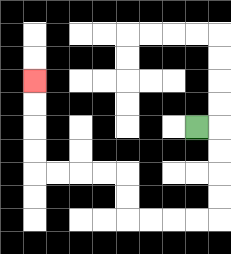{'start': '[8, 5]', 'end': '[1, 3]', 'path_directions': 'R,D,D,D,D,L,L,L,L,U,U,L,L,L,L,U,U,U,U', 'path_coordinates': '[[8, 5], [9, 5], [9, 6], [9, 7], [9, 8], [9, 9], [8, 9], [7, 9], [6, 9], [5, 9], [5, 8], [5, 7], [4, 7], [3, 7], [2, 7], [1, 7], [1, 6], [1, 5], [1, 4], [1, 3]]'}